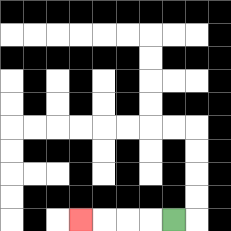{'start': '[7, 9]', 'end': '[3, 9]', 'path_directions': 'L,L,L,L', 'path_coordinates': '[[7, 9], [6, 9], [5, 9], [4, 9], [3, 9]]'}